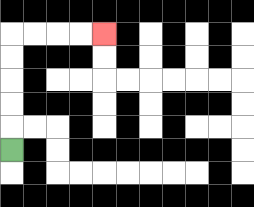{'start': '[0, 6]', 'end': '[4, 1]', 'path_directions': 'U,U,U,U,U,R,R,R,R', 'path_coordinates': '[[0, 6], [0, 5], [0, 4], [0, 3], [0, 2], [0, 1], [1, 1], [2, 1], [3, 1], [4, 1]]'}